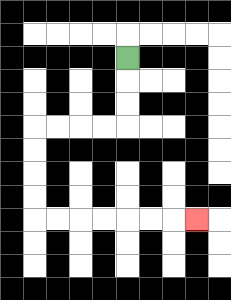{'start': '[5, 2]', 'end': '[8, 9]', 'path_directions': 'D,D,D,L,L,L,L,D,D,D,D,R,R,R,R,R,R,R', 'path_coordinates': '[[5, 2], [5, 3], [5, 4], [5, 5], [4, 5], [3, 5], [2, 5], [1, 5], [1, 6], [1, 7], [1, 8], [1, 9], [2, 9], [3, 9], [4, 9], [5, 9], [6, 9], [7, 9], [8, 9]]'}